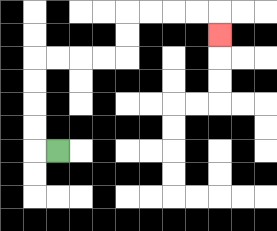{'start': '[2, 6]', 'end': '[9, 1]', 'path_directions': 'L,U,U,U,U,R,R,R,R,U,U,R,R,R,R,D', 'path_coordinates': '[[2, 6], [1, 6], [1, 5], [1, 4], [1, 3], [1, 2], [2, 2], [3, 2], [4, 2], [5, 2], [5, 1], [5, 0], [6, 0], [7, 0], [8, 0], [9, 0], [9, 1]]'}